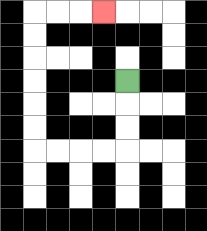{'start': '[5, 3]', 'end': '[4, 0]', 'path_directions': 'D,D,D,L,L,L,L,U,U,U,U,U,U,R,R,R', 'path_coordinates': '[[5, 3], [5, 4], [5, 5], [5, 6], [4, 6], [3, 6], [2, 6], [1, 6], [1, 5], [1, 4], [1, 3], [1, 2], [1, 1], [1, 0], [2, 0], [3, 0], [4, 0]]'}